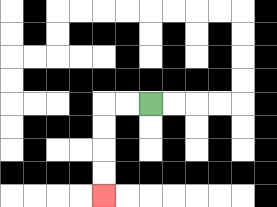{'start': '[6, 4]', 'end': '[4, 8]', 'path_directions': 'L,L,D,D,D,D', 'path_coordinates': '[[6, 4], [5, 4], [4, 4], [4, 5], [4, 6], [4, 7], [4, 8]]'}